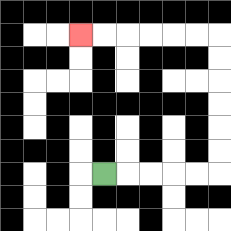{'start': '[4, 7]', 'end': '[3, 1]', 'path_directions': 'R,R,R,R,R,U,U,U,U,U,U,L,L,L,L,L,L', 'path_coordinates': '[[4, 7], [5, 7], [6, 7], [7, 7], [8, 7], [9, 7], [9, 6], [9, 5], [9, 4], [9, 3], [9, 2], [9, 1], [8, 1], [7, 1], [6, 1], [5, 1], [4, 1], [3, 1]]'}